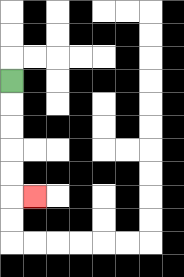{'start': '[0, 3]', 'end': '[1, 8]', 'path_directions': 'D,D,D,D,D,R', 'path_coordinates': '[[0, 3], [0, 4], [0, 5], [0, 6], [0, 7], [0, 8], [1, 8]]'}